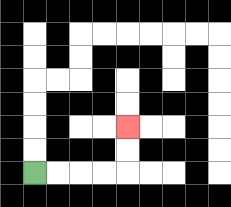{'start': '[1, 7]', 'end': '[5, 5]', 'path_directions': 'R,R,R,R,U,U', 'path_coordinates': '[[1, 7], [2, 7], [3, 7], [4, 7], [5, 7], [5, 6], [5, 5]]'}